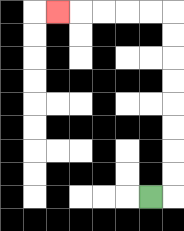{'start': '[6, 8]', 'end': '[2, 0]', 'path_directions': 'R,U,U,U,U,U,U,U,U,L,L,L,L,L', 'path_coordinates': '[[6, 8], [7, 8], [7, 7], [7, 6], [7, 5], [7, 4], [7, 3], [7, 2], [7, 1], [7, 0], [6, 0], [5, 0], [4, 0], [3, 0], [2, 0]]'}